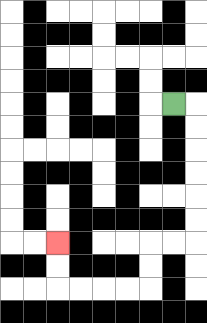{'start': '[7, 4]', 'end': '[2, 10]', 'path_directions': 'R,D,D,D,D,D,D,L,L,D,D,L,L,L,L,U,U', 'path_coordinates': '[[7, 4], [8, 4], [8, 5], [8, 6], [8, 7], [8, 8], [8, 9], [8, 10], [7, 10], [6, 10], [6, 11], [6, 12], [5, 12], [4, 12], [3, 12], [2, 12], [2, 11], [2, 10]]'}